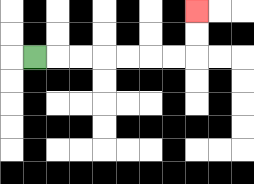{'start': '[1, 2]', 'end': '[8, 0]', 'path_directions': 'R,R,R,R,R,R,R,U,U', 'path_coordinates': '[[1, 2], [2, 2], [3, 2], [4, 2], [5, 2], [6, 2], [7, 2], [8, 2], [8, 1], [8, 0]]'}